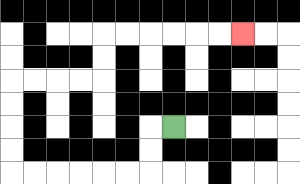{'start': '[7, 5]', 'end': '[10, 1]', 'path_directions': 'L,D,D,L,L,L,L,L,L,U,U,U,U,R,R,R,R,U,U,R,R,R,R,R,R', 'path_coordinates': '[[7, 5], [6, 5], [6, 6], [6, 7], [5, 7], [4, 7], [3, 7], [2, 7], [1, 7], [0, 7], [0, 6], [0, 5], [0, 4], [0, 3], [1, 3], [2, 3], [3, 3], [4, 3], [4, 2], [4, 1], [5, 1], [6, 1], [7, 1], [8, 1], [9, 1], [10, 1]]'}